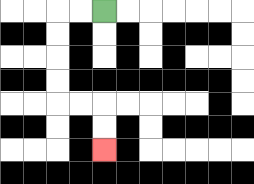{'start': '[4, 0]', 'end': '[4, 6]', 'path_directions': 'L,L,D,D,D,D,R,R,D,D', 'path_coordinates': '[[4, 0], [3, 0], [2, 0], [2, 1], [2, 2], [2, 3], [2, 4], [3, 4], [4, 4], [4, 5], [4, 6]]'}